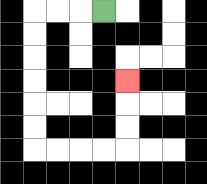{'start': '[4, 0]', 'end': '[5, 3]', 'path_directions': 'L,L,L,D,D,D,D,D,D,R,R,R,R,U,U,U', 'path_coordinates': '[[4, 0], [3, 0], [2, 0], [1, 0], [1, 1], [1, 2], [1, 3], [1, 4], [1, 5], [1, 6], [2, 6], [3, 6], [4, 6], [5, 6], [5, 5], [5, 4], [5, 3]]'}